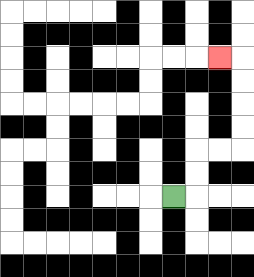{'start': '[7, 8]', 'end': '[9, 2]', 'path_directions': 'R,U,U,R,R,U,U,U,U,L', 'path_coordinates': '[[7, 8], [8, 8], [8, 7], [8, 6], [9, 6], [10, 6], [10, 5], [10, 4], [10, 3], [10, 2], [9, 2]]'}